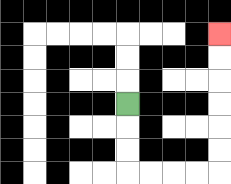{'start': '[5, 4]', 'end': '[9, 1]', 'path_directions': 'D,D,D,R,R,R,R,U,U,U,U,U,U', 'path_coordinates': '[[5, 4], [5, 5], [5, 6], [5, 7], [6, 7], [7, 7], [8, 7], [9, 7], [9, 6], [9, 5], [9, 4], [9, 3], [9, 2], [9, 1]]'}